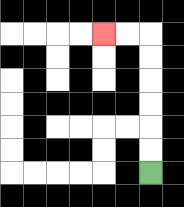{'start': '[6, 7]', 'end': '[4, 1]', 'path_directions': 'U,U,U,U,U,U,L,L', 'path_coordinates': '[[6, 7], [6, 6], [6, 5], [6, 4], [6, 3], [6, 2], [6, 1], [5, 1], [4, 1]]'}